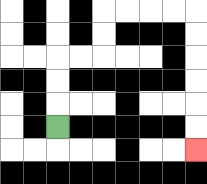{'start': '[2, 5]', 'end': '[8, 6]', 'path_directions': 'U,U,U,R,R,U,U,R,R,R,R,D,D,D,D,D,D', 'path_coordinates': '[[2, 5], [2, 4], [2, 3], [2, 2], [3, 2], [4, 2], [4, 1], [4, 0], [5, 0], [6, 0], [7, 0], [8, 0], [8, 1], [8, 2], [8, 3], [8, 4], [8, 5], [8, 6]]'}